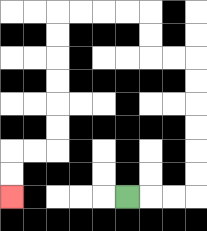{'start': '[5, 8]', 'end': '[0, 8]', 'path_directions': 'R,R,R,U,U,U,U,U,U,L,L,U,U,L,L,L,L,D,D,D,D,D,D,L,L,D,D', 'path_coordinates': '[[5, 8], [6, 8], [7, 8], [8, 8], [8, 7], [8, 6], [8, 5], [8, 4], [8, 3], [8, 2], [7, 2], [6, 2], [6, 1], [6, 0], [5, 0], [4, 0], [3, 0], [2, 0], [2, 1], [2, 2], [2, 3], [2, 4], [2, 5], [2, 6], [1, 6], [0, 6], [0, 7], [0, 8]]'}